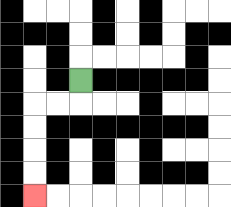{'start': '[3, 3]', 'end': '[1, 8]', 'path_directions': 'D,L,L,D,D,D,D', 'path_coordinates': '[[3, 3], [3, 4], [2, 4], [1, 4], [1, 5], [1, 6], [1, 7], [1, 8]]'}